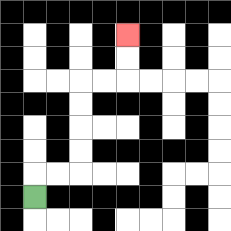{'start': '[1, 8]', 'end': '[5, 1]', 'path_directions': 'U,R,R,U,U,U,U,R,R,U,U', 'path_coordinates': '[[1, 8], [1, 7], [2, 7], [3, 7], [3, 6], [3, 5], [3, 4], [3, 3], [4, 3], [5, 3], [5, 2], [5, 1]]'}